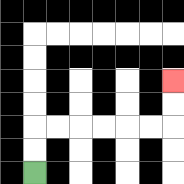{'start': '[1, 7]', 'end': '[7, 3]', 'path_directions': 'U,U,R,R,R,R,R,R,U,U', 'path_coordinates': '[[1, 7], [1, 6], [1, 5], [2, 5], [3, 5], [4, 5], [5, 5], [6, 5], [7, 5], [7, 4], [7, 3]]'}